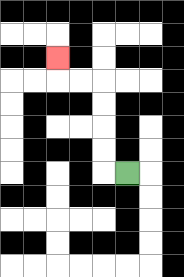{'start': '[5, 7]', 'end': '[2, 2]', 'path_directions': 'L,U,U,U,U,L,L,U', 'path_coordinates': '[[5, 7], [4, 7], [4, 6], [4, 5], [4, 4], [4, 3], [3, 3], [2, 3], [2, 2]]'}